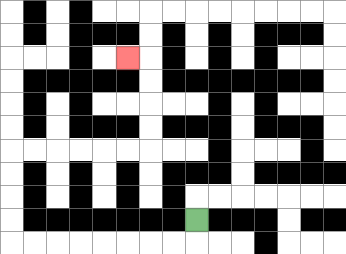{'start': '[8, 9]', 'end': '[5, 2]', 'path_directions': 'D,L,L,L,L,L,L,L,L,U,U,U,U,R,R,R,R,R,R,U,U,U,U,L', 'path_coordinates': '[[8, 9], [8, 10], [7, 10], [6, 10], [5, 10], [4, 10], [3, 10], [2, 10], [1, 10], [0, 10], [0, 9], [0, 8], [0, 7], [0, 6], [1, 6], [2, 6], [3, 6], [4, 6], [5, 6], [6, 6], [6, 5], [6, 4], [6, 3], [6, 2], [5, 2]]'}